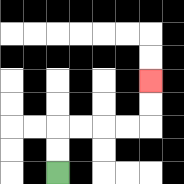{'start': '[2, 7]', 'end': '[6, 3]', 'path_directions': 'U,U,R,R,R,R,U,U', 'path_coordinates': '[[2, 7], [2, 6], [2, 5], [3, 5], [4, 5], [5, 5], [6, 5], [6, 4], [6, 3]]'}